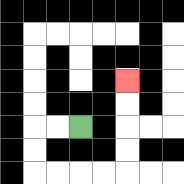{'start': '[3, 5]', 'end': '[5, 3]', 'path_directions': 'L,L,D,D,R,R,R,R,U,U,U,U', 'path_coordinates': '[[3, 5], [2, 5], [1, 5], [1, 6], [1, 7], [2, 7], [3, 7], [4, 7], [5, 7], [5, 6], [5, 5], [5, 4], [5, 3]]'}